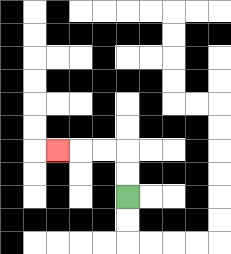{'start': '[5, 8]', 'end': '[2, 6]', 'path_directions': 'U,U,L,L,L', 'path_coordinates': '[[5, 8], [5, 7], [5, 6], [4, 6], [3, 6], [2, 6]]'}